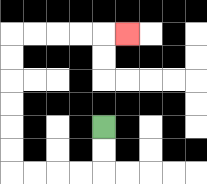{'start': '[4, 5]', 'end': '[5, 1]', 'path_directions': 'D,D,L,L,L,L,U,U,U,U,U,U,R,R,R,R,R', 'path_coordinates': '[[4, 5], [4, 6], [4, 7], [3, 7], [2, 7], [1, 7], [0, 7], [0, 6], [0, 5], [0, 4], [0, 3], [0, 2], [0, 1], [1, 1], [2, 1], [3, 1], [4, 1], [5, 1]]'}